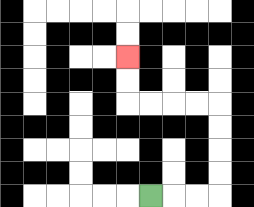{'start': '[6, 8]', 'end': '[5, 2]', 'path_directions': 'R,R,R,U,U,U,U,L,L,L,L,U,U', 'path_coordinates': '[[6, 8], [7, 8], [8, 8], [9, 8], [9, 7], [9, 6], [9, 5], [9, 4], [8, 4], [7, 4], [6, 4], [5, 4], [5, 3], [5, 2]]'}